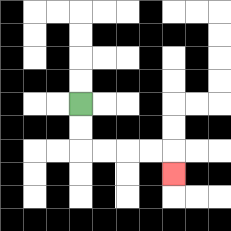{'start': '[3, 4]', 'end': '[7, 7]', 'path_directions': 'D,D,R,R,R,R,D', 'path_coordinates': '[[3, 4], [3, 5], [3, 6], [4, 6], [5, 6], [6, 6], [7, 6], [7, 7]]'}